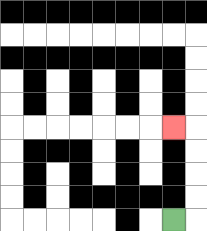{'start': '[7, 9]', 'end': '[7, 5]', 'path_directions': 'R,U,U,U,U,L', 'path_coordinates': '[[7, 9], [8, 9], [8, 8], [8, 7], [8, 6], [8, 5], [7, 5]]'}